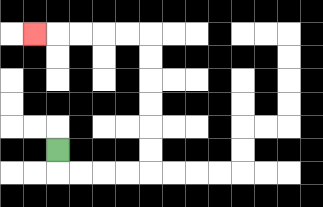{'start': '[2, 6]', 'end': '[1, 1]', 'path_directions': 'D,R,R,R,R,U,U,U,U,U,U,L,L,L,L,L', 'path_coordinates': '[[2, 6], [2, 7], [3, 7], [4, 7], [5, 7], [6, 7], [6, 6], [6, 5], [6, 4], [6, 3], [6, 2], [6, 1], [5, 1], [4, 1], [3, 1], [2, 1], [1, 1]]'}